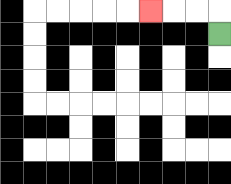{'start': '[9, 1]', 'end': '[6, 0]', 'path_directions': 'U,L,L,L', 'path_coordinates': '[[9, 1], [9, 0], [8, 0], [7, 0], [6, 0]]'}